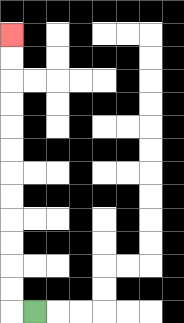{'start': '[1, 13]', 'end': '[0, 1]', 'path_directions': 'L,U,U,U,U,U,U,U,U,U,U,U,U', 'path_coordinates': '[[1, 13], [0, 13], [0, 12], [0, 11], [0, 10], [0, 9], [0, 8], [0, 7], [0, 6], [0, 5], [0, 4], [0, 3], [0, 2], [0, 1]]'}